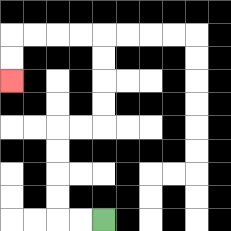{'start': '[4, 9]', 'end': '[0, 3]', 'path_directions': 'L,L,U,U,U,U,R,R,U,U,U,U,L,L,L,L,D,D', 'path_coordinates': '[[4, 9], [3, 9], [2, 9], [2, 8], [2, 7], [2, 6], [2, 5], [3, 5], [4, 5], [4, 4], [4, 3], [4, 2], [4, 1], [3, 1], [2, 1], [1, 1], [0, 1], [0, 2], [0, 3]]'}